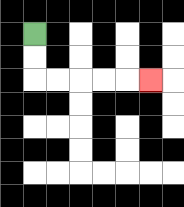{'start': '[1, 1]', 'end': '[6, 3]', 'path_directions': 'D,D,R,R,R,R,R', 'path_coordinates': '[[1, 1], [1, 2], [1, 3], [2, 3], [3, 3], [4, 3], [5, 3], [6, 3]]'}